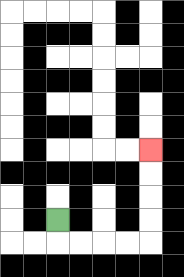{'start': '[2, 9]', 'end': '[6, 6]', 'path_directions': 'D,R,R,R,R,U,U,U,U', 'path_coordinates': '[[2, 9], [2, 10], [3, 10], [4, 10], [5, 10], [6, 10], [6, 9], [6, 8], [6, 7], [6, 6]]'}